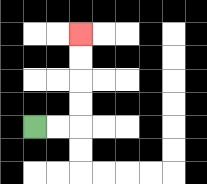{'start': '[1, 5]', 'end': '[3, 1]', 'path_directions': 'R,R,U,U,U,U', 'path_coordinates': '[[1, 5], [2, 5], [3, 5], [3, 4], [3, 3], [3, 2], [3, 1]]'}